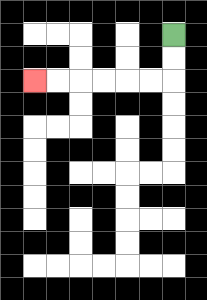{'start': '[7, 1]', 'end': '[1, 3]', 'path_directions': 'D,D,L,L,L,L,L,L', 'path_coordinates': '[[7, 1], [7, 2], [7, 3], [6, 3], [5, 3], [4, 3], [3, 3], [2, 3], [1, 3]]'}